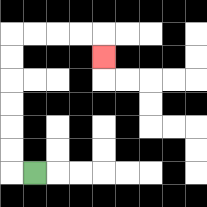{'start': '[1, 7]', 'end': '[4, 2]', 'path_directions': 'L,U,U,U,U,U,U,R,R,R,R,D', 'path_coordinates': '[[1, 7], [0, 7], [0, 6], [0, 5], [0, 4], [0, 3], [0, 2], [0, 1], [1, 1], [2, 1], [3, 1], [4, 1], [4, 2]]'}